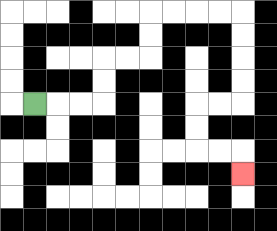{'start': '[1, 4]', 'end': '[10, 7]', 'path_directions': 'R,R,R,U,U,R,R,U,U,R,R,R,R,D,D,D,D,L,L,D,D,R,R,D', 'path_coordinates': '[[1, 4], [2, 4], [3, 4], [4, 4], [4, 3], [4, 2], [5, 2], [6, 2], [6, 1], [6, 0], [7, 0], [8, 0], [9, 0], [10, 0], [10, 1], [10, 2], [10, 3], [10, 4], [9, 4], [8, 4], [8, 5], [8, 6], [9, 6], [10, 6], [10, 7]]'}